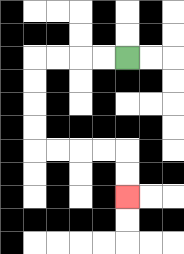{'start': '[5, 2]', 'end': '[5, 8]', 'path_directions': 'L,L,L,L,D,D,D,D,R,R,R,R,D,D', 'path_coordinates': '[[5, 2], [4, 2], [3, 2], [2, 2], [1, 2], [1, 3], [1, 4], [1, 5], [1, 6], [2, 6], [3, 6], [4, 6], [5, 6], [5, 7], [5, 8]]'}